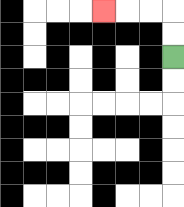{'start': '[7, 2]', 'end': '[4, 0]', 'path_directions': 'U,U,L,L,L', 'path_coordinates': '[[7, 2], [7, 1], [7, 0], [6, 0], [5, 0], [4, 0]]'}